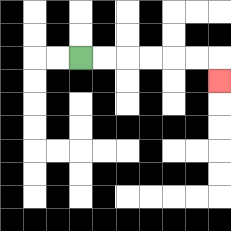{'start': '[3, 2]', 'end': '[9, 3]', 'path_directions': 'R,R,R,R,R,R,D', 'path_coordinates': '[[3, 2], [4, 2], [5, 2], [6, 2], [7, 2], [8, 2], [9, 2], [9, 3]]'}